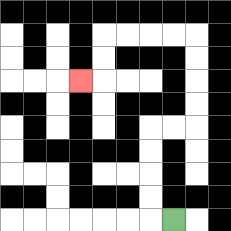{'start': '[7, 9]', 'end': '[3, 3]', 'path_directions': 'L,U,U,U,U,R,R,U,U,U,U,L,L,L,L,D,D,L', 'path_coordinates': '[[7, 9], [6, 9], [6, 8], [6, 7], [6, 6], [6, 5], [7, 5], [8, 5], [8, 4], [8, 3], [8, 2], [8, 1], [7, 1], [6, 1], [5, 1], [4, 1], [4, 2], [4, 3], [3, 3]]'}